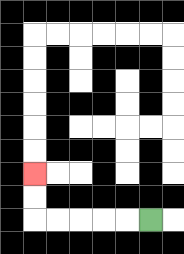{'start': '[6, 9]', 'end': '[1, 7]', 'path_directions': 'L,L,L,L,L,U,U', 'path_coordinates': '[[6, 9], [5, 9], [4, 9], [3, 9], [2, 9], [1, 9], [1, 8], [1, 7]]'}